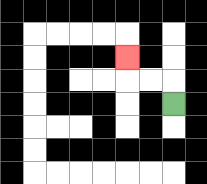{'start': '[7, 4]', 'end': '[5, 2]', 'path_directions': 'U,L,L,U', 'path_coordinates': '[[7, 4], [7, 3], [6, 3], [5, 3], [5, 2]]'}